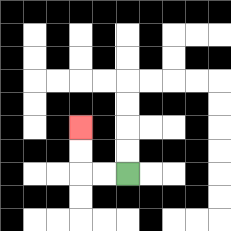{'start': '[5, 7]', 'end': '[3, 5]', 'path_directions': 'L,L,U,U', 'path_coordinates': '[[5, 7], [4, 7], [3, 7], [3, 6], [3, 5]]'}